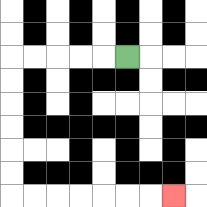{'start': '[5, 2]', 'end': '[7, 8]', 'path_directions': 'L,L,L,L,L,D,D,D,D,D,D,R,R,R,R,R,R,R', 'path_coordinates': '[[5, 2], [4, 2], [3, 2], [2, 2], [1, 2], [0, 2], [0, 3], [0, 4], [0, 5], [0, 6], [0, 7], [0, 8], [1, 8], [2, 8], [3, 8], [4, 8], [5, 8], [6, 8], [7, 8]]'}